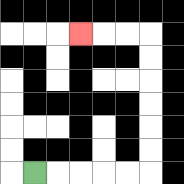{'start': '[1, 7]', 'end': '[3, 1]', 'path_directions': 'R,R,R,R,R,U,U,U,U,U,U,L,L,L', 'path_coordinates': '[[1, 7], [2, 7], [3, 7], [4, 7], [5, 7], [6, 7], [6, 6], [6, 5], [6, 4], [6, 3], [6, 2], [6, 1], [5, 1], [4, 1], [3, 1]]'}